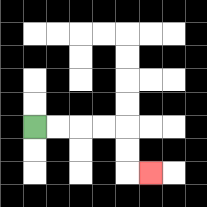{'start': '[1, 5]', 'end': '[6, 7]', 'path_directions': 'R,R,R,R,D,D,R', 'path_coordinates': '[[1, 5], [2, 5], [3, 5], [4, 5], [5, 5], [5, 6], [5, 7], [6, 7]]'}